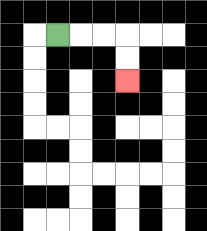{'start': '[2, 1]', 'end': '[5, 3]', 'path_directions': 'R,R,R,D,D', 'path_coordinates': '[[2, 1], [3, 1], [4, 1], [5, 1], [5, 2], [5, 3]]'}